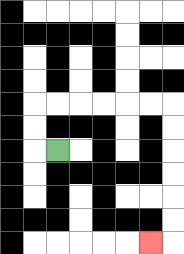{'start': '[2, 6]', 'end': '[6, 10]', 'path_directions': 'L,U,U,R,R,R,R,R,R,D,D,D,D,D,D,L', 'path_coordinates': '[[2, 6], [1, 6], [1, 5], [1, 4], [2, 4], [3, 4], [4, 4], [5, 4], [6, 4], [7, 4], [7, 5], [7, 6], [7, 7], [7, 8], [7, 9], [7, 10], [6, 10]]'}